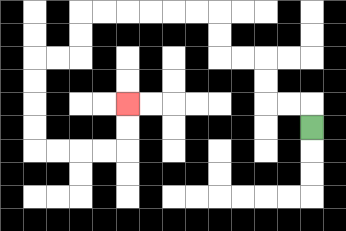{'start': '[13, 5]', 'end': '[5, 4]', 'path_directions': 'U,L,L,U,U,L,L,U,U,L,L,L,L,L,L,D,D,L,L,D,D,D,D,R,R,R,R,U,U', 'path_coordinates': '[[13, 5], [13, 4], [12, 4], [11, 4], [11, 3], [11, 2], [10, 2], [9, 2], [9, 1], [9, 0], [8, 0], [7, 0], [6, 0], [5, 0], [4, 0], [3, 0], [3, 1], [3, 2], [2, 2], [1, 2], [1, 3], [1, 4], [1, 5], [1, 6], [2, 6], [3, 6], [4, 6], [5, 6], [5, 5], [5, 4]]'}